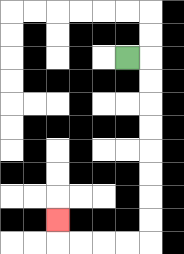{'start': '[5, 2]', 'end': '[2, 9]', 'path_directions': 'R,D,D,D,D,D,D,D,D,L,L,L,L,U', 'path_coordinates': '[[5, 2], [6, 2], [6, 3], [6, 4], [6, 5], [6, 6], [6, 7], [6, 8], [6, 9], [6, 10], [5, 10], [4, 10], [3, 10], [2, 10], [2, 9]]'}